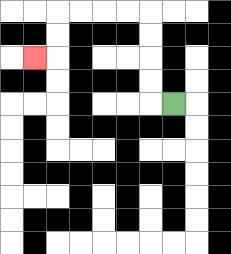{'start': '[7, 4]', 'end': '[1, 2]', 'path_directions': 'L,U,U,U,U,L,L,L,L,D,D,L', 'path_coordinates': '[[7, 4], [6, 4], [6, 3], [6, 2], [6, 1], [6, 0], [5, 0], [4, 0], [3, 0], [2, 0], [2, 1], [2, 2], [1, 2]]'}